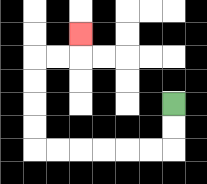{'start': '[7, 4]', 'end': '[3, 1]', 'path_directions': 'D,D,L,L,L,L,L,L,U,U,U,U,R,R,U', 'path_coordinates': '[[7, 4], [7, 5], [7, 6], [6, 6], [5, 6], [4, 6], [3, 6], [2, 6], [1, 6], [1, 5], [1, 4], [1, 3], [1, 2], [2, 2], [3, 2], [3, 1]]'}